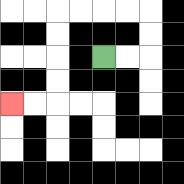{'start': '[4, 2]', 'end': '[0, 4]', 'path_directions': 'R,R,U,U,L,L,L,L,D,D,D,D,L,L', 'path_coordinates': '[[4, 2], [5, 2], [6, 2], [6, 1], [6, 0], [5, 0], [4, 0], [3, 0], [2, 0], [2, 1], [2, 2], [2, 3], [2, 4], [1, 4], [0, 4]]'}